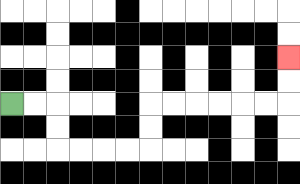{'start': '[0, 4]', 'end': '[12, 2]', 'path_directions': 'R,R,D,D,R,R,R,R,U,U,R,R,R,R,R,R,U,U', 'path_coordinates': '[[0, 4], [1, 4], [2, 4], [2, 5], [2, 6], [3, 6], [4, 6], [5, 6], [6, 6], [6, 5], [6, 4], [7, 4], [8, 4], [9, 4], [10, 4], [11, 4], [12, 4], [12, 3], [12, 2]]'}